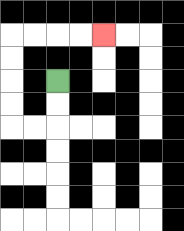{'start': '[2, 3]', 'end': '[4, 1]', 'path_directions': 'D,D,L,L,U,U,U,U,R,R,R,R', 'path_coordinates': '[[2, 3], [2, 4], [2, 5], [1, 5], [0, 5], [0, 4], [0, 3], [0, 2], [0, 1], [1, 1], [2, 1], [3, 1], [4, 1]]'}